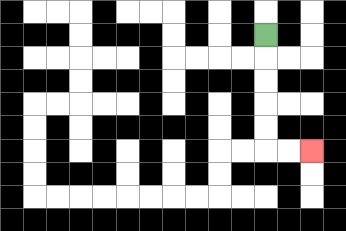{'start': '[11, 1]', 'end': '[13, 6]', 'path_directions': 'D,D,D,D,D,R,R', 'path_coordinates': '[[11, 1], [11, 2], [11, 3], [11, 4], [11, 5], [11, 6], [12, 6], [13, 6]]'}